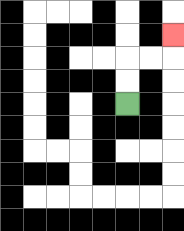{'start': '[5, 4]', 'end': '[7, 1]', 'path_directions': 'U,U,R,R,U', 'path_coordinates': '[[5, 4], [5, 3], [5, 2], [6, 2], [7, 2], [7, 1]]'}